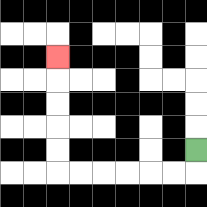{'start': '[8, 6]', 'end': '[2, 2]', 'path_directions': 'D,L,L,L,L,L,L,U,U,U,U,U', 'path_coordinates': '[[8, 6], [8, 7], [7, 7], [6, 7], [5, 7], [4, 7], [3, 7], [2, 7], [2, 6], [2, 5], [2, 4], [2, 3], [2, 2]]'}